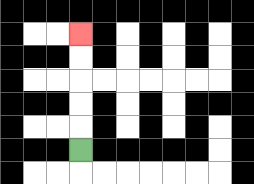{'start': '[3, 6]', 'end': '[3, 1]', 'path_directions': 'U,U,U,U,U', 'path_coordinates': '[[3, 6], [3, 5], [3, 4], [3, 3], [3, 2], [3, 1]]'}